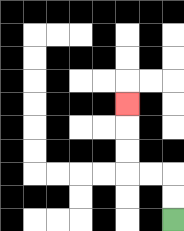{'start': '[7, 9]', 'end': '[5, 4]', 'path_directions': 'U,U,L,L,U,U,U', 'path_coordinates': '[[7, 9], [7, 8], [7, 7], [6, 7], [5, 7], [5, 6], [5, 5], [5, 4]]'}